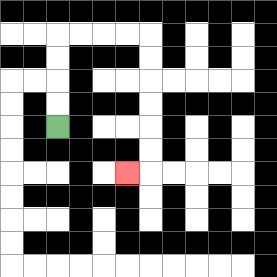{'start': '[2, 5]', 'end': '[5, 7]', 'path_directions': 'U,U,U,U,R,R,R,R,D,D,D,D,D,D,L', 'path_coordinates': '[[2, 5], [2, 4], [2, 3], [2, 2], [2, 1], [3, 1], [4, 1], [5, 1], [6, 1], [6, 2], [6, 3], [6, 4], [6, 5], [6, 6], [6, 7], [5, 7]]'}